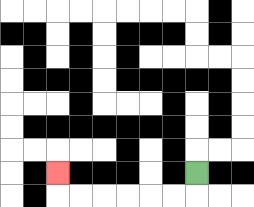{'start': '[8, 7]', 'end': '[2, 7]', 'path_directions': 'D,L,L,L,L,L,L,U', 'path_coordinates': '[[8, 7], [8, 8], [7, 8], [6, 8], [5, 8], [4, 8], [3, 8], [2, 8], [2, 7]]'}